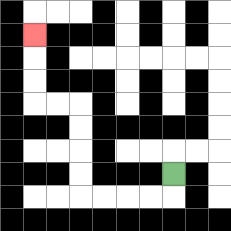{'start': '[7, 7]', 'end': '[1, 1]', 'path_directions': 'D,L,L,L,L,U,U,U,U,L,L,U,U,U', 'path_coordinates': '[[7, 7], [7, 8], [6, 8], [5, 8], [4, 8], [3, 8], [3, 7], [3, 6], [3, 5], [3, 4], [2, 4], [1, 4], [1, 3], [1, 2], [1, 1]]'}